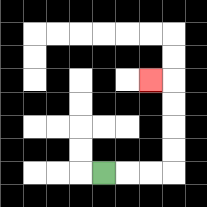{'start': '[4, 7]', 'end': '[6, 3]', 'path_directions': 'R,R,R,U,U,U,U,L', 'path_coordinates': '[[4, 7], [5, 7], [6, 7], [7, 7], [7, 6], [7, 5], [7, 4], [7, 3], [6, 3]]'}